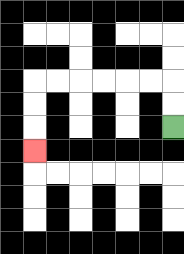{'start': '[7, 5]', 'end': '[1, 6]', 'path_directions': 'U,U,L,L,L,L,L,L,D,D,D', 'path_coordinates': '[[7, 5], [7, 4], [7, 3], [6, 3], [5, 3], [4, 3], [3, 3], [2, 3], [1, 3], [1, 4], [1, 5], [1, 6]]'}